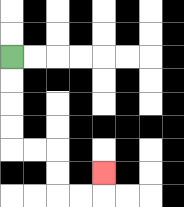{'start': '[0, 2]', 'end': '[4, 7]', 'path_directions': 'D,D,D,D,R,R,D,D,R,R,U', 'path_coordinates': '[[0, 2], [0, 3], [0, 4], [0, 5], [0, 6], [1, 6], [2, 6], [2, 7], [2, 8], [3, 8], [4, 8], [4, 7]]'}